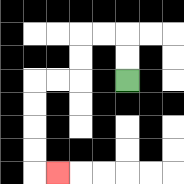{'start': '[5, 3]', 'end': '[2, 7]', 'path_directions': 'U,U,L,L,D,D,L,L,D,D,D,D,R', 'path_coordinates': '[[5, 3], [5, 2], [5, 1], [4, 1], [3, 1], [3, 2], [3, 3], [2, 3], [1, 3], [1, 4], [1, 5], [1, 6], [1, 7], [2, 7]]'}